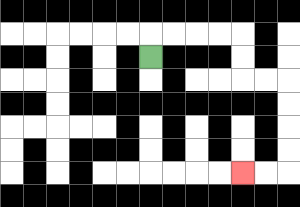{'start': '[6, 2]', 'end': '[10, 7]', 'path_directions': 'U,R,R,R,R,D,D,R,R,D,D,D,D,L,L', 'path_coordinates': '[[6, 2], [6, 1], [7, 1], [8, 1], [9, 1], [10, 1], [10, 2], [10, 3], [11, 3], [12, 3], [12, 4], [12, 5], [12, 6], [12, 7], [11, 7], [10, 7]]'}